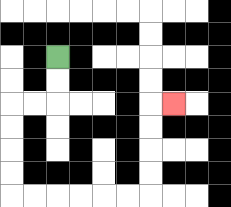{'start': '[2, 2]', 'end': '[7, 4]', 'path_directions': 'D,D,L,L,D,D,D,D,R,R,R,R,R,R,U,U,U,U,R', 'path_coordinates': '[[2, 2], [2, 3], [2, 4], [1, 4], [0, 4], [0, 5], [0, 6], [0, 7], [0, 8], [1, 8], [2, 8], [3, 8], [4, 8], [5, 8], [6, 8], [6, 7], [6, 6], [6, 5], [6, 4], [7, 4]]'}